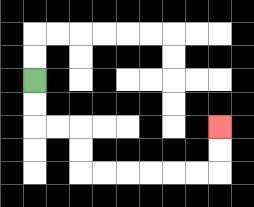{'start': '[1, 3]', 'end': '[9, 5]', 'path_directions': 'D,D,R,R,D,D,R,R,R,R,R,R,U,U', 'path_coordinates': '[[1, 3], [1, 4], [1, 5], [2, 5], [3, 5], [3, 6], [3, 7], [4, 7], [5, 7], [6, 7], [7, 7], [8, 7], [9, 7], [9, 6], [9, 5]]'}